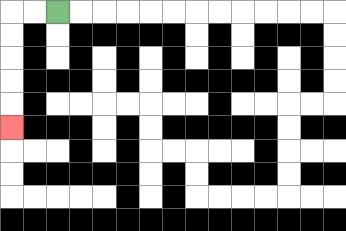{'start': '[2, 0]', 'end': '[0, 5]', 'path_directions': 'L,L,D,D,D,D,D', 'path_coordinates': '[[2, 0], [1, 0], [0, 0], [0, 1], [0, 2], [0, 3], [0, 4], [0, 5]]'}